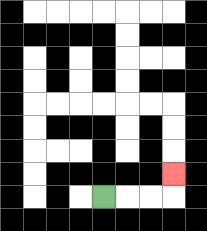{'start': '[4, 8]', 'end': '[7, 7]', 'path_directions': 'R,R,R,U', 'path_coordinates': '[[4, 8], [5, 8], [6, 8], [7, 8], [7, 7]]'}